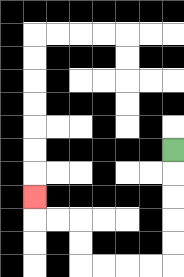{'start': '[7, 6]', 'end': '[1, 8]', 'path_directions': 'D,D,D,D,D,L,L,L,L,U,U,L,L,U', 'path_coordinates': '[[7, 6], [7, 7], [7, 8], [7, 9], [7, 10], [7, 11], [6, 11], [5, 11], [4, 11], [3, 11], [3, 10], [3, 9], [2, 9], [1, 9], [1, 8]]'}